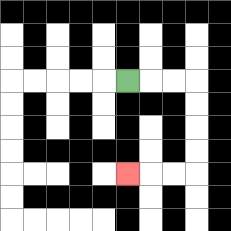{'start': '[5, 3]', 'end': '[5, 7]', 'path_directions': 'R,R,R,D,D,D,D,L,L,L', 'path_coordinates': '[[5, 3], [6, 3], [7, 3], [8, 3], [8, 4], [8, 5], [8, 6], [8, 7], [7, 7], [6, 7], [5, 7]]'}